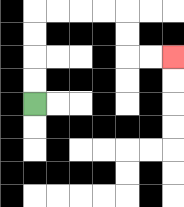{'start': '[1, 4]', 'end': '[7, 2]', 'path_directions': 'U,U,U,U,R,R,R,R,D,D,R,R', 'path_coordinates': '[[1, 4], [1, 3], [1, 2], [1, 1], [1, 0], [2, 0], [3, 0], [4, 0], [5, 0], [5, 1], [5, 2], [6, 2], [7, 2]]'}